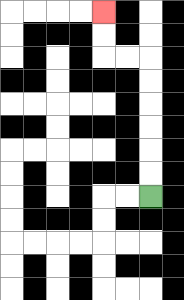{'start': '[6, 8]', 'end': '[4, 0]', 'path_directions': 'U,U,U,U,U,U,L,L,U,U', 'path_coordinates': '[[6, 8], [6, 7], [6, 6], [6, 5], [6, 4], [6, 3], [6, 2], [5, 2], [4, 2], [4, 1], [4, 0]]'}